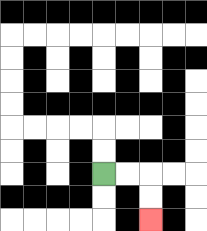{'start': '[4, 7]', 'end': '[6, 9]', 'path_directions': 'R,R,D,D', 'path_coordinates': '[[4, 7], [5, 7], [6, 7], [6, 8], [6, 9]]'}